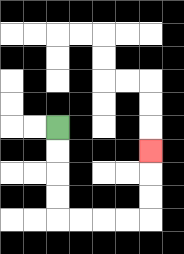{'start': '[2, 5]', 'end': '[6, 6]', 'path_directions': 'D,D,D,D,R,R,R,R,U,U,U', 'path_coordinates': '[[2, 5], [2, 6], [2, 7], [2, 8], [2, 9], [3, 9], [4, 9], [5, 9], [6, 9], [6, 8], [6, 7], [6, 6]]'}